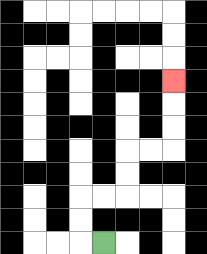{'start': '[4, 10]', 'end': '[7, 3]', 'path_directions': 'L,U,U,R,R,U,U,R,R,U,U,U', 'path_coordinates': '[[4, 10], [3, 10], [3, 9], [3, 8], [4, 8], [5, 8], [5, 7], [5, 6], [6, 6], [7, 6], [7, 5], [7, 4], [7, 3]]'}